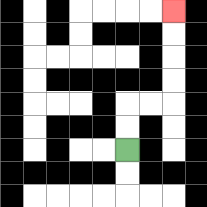{'start': '[5, 6]', 'end': '[7, 0]', 'path_directions': 'U,U,R,R,U,U,U,U', 'path_coordinates': '[[5, 6], [5, 5], [5, 4], [6, 4], [7, 4], [7, 3], [7, 2], [7, 1], [7, 0]]'}